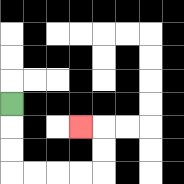{'start': '[0, 4]', 'end': '[3, 5]', 'path_directions': 'D,D,D,R,R,R,R,U,U,L', 'path_coordinates': '[[0, 4], [0, 5], [0, 6], [0, 7], [1, 7], [2, 7], [3, 7], [4, 7], [4, 6], [4, 5], [3, 5]]'}